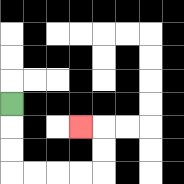{'start': '[0, 4]', 'end': '[3, 5]', 'path_directions': 'D,D,D,R,R,R,R,U,U,L', 'path_coordinates': '[[0, 4], [0, 5], [0, 6], [0, 7], [1, 7], [2, 7], [3, 7], [4, 7], [4, 6], [4, 5], [3, 5]]'}